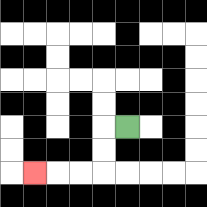{'start': '[5, 5]', 'end': '[1, 7]', 'path_directions': 'L,D,D,L,L,L', 'path_coordinates': '[[5, 5], [4, 5], [4, 6], [4, 7], [3, 7], [2, 7], [1, 7]]'}